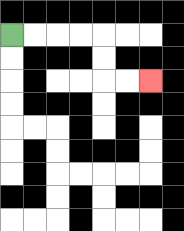{'start': '[0, 1]', 'end': '[6, 3]', 'path_directions': 'R,R,R,R,D,D,R,R', 'path_coordinates': '[[0, 1], [1, 1], [2, 1], [3, 1], [4, 1], [4, 2], [4, 3], [5, 3], [6, 3]]'}